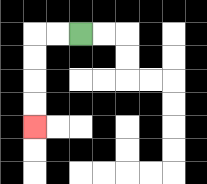{'start': '[3, 1]', 'end': '[1, 5]', 'path_directions': 'L,L,D,D,D,D', 'path_coordinates': '[[3, 1], [2, 1], [1, 1], [1, 2], [1, 3], [1, 4], [1, 5]]'}